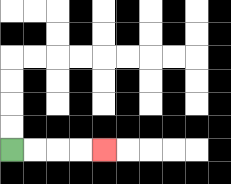{'start': '[0, 6]', 'end': '[4, 6]', 'path_directions': 'R,R,R,R', 'path_coordinates': '[[0, 6], [1, 6], [2, 6], [3, 6], [4, 6]]'}